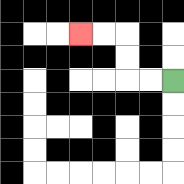{'start': '[7, 3]', 'end': '[3, 1]', 'path_directions': 'L,L,U,U,L,L', 'path_coordinates': '[[7, 3], [6, 3], [5, 3], [5, 2], [5, 1], [4, 1], [3, 1]]'}